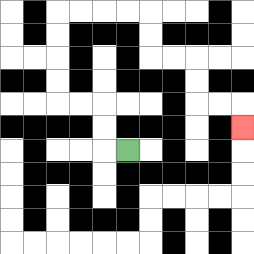{'start': '[5, 6]', 'end': '[10, 5]', 'path_directions': 'L,U,U,L,L,U,U,U,U,R,R,R,R,D,D,R,R,D,D,R,R,D', 'path_coordinates': '[[5, 6], [4, 6], [4, 5], [4, 4], [3, 4], [2, 4], [2, 3], [2, 2], [2, 1], [2, 0], [3, 0], [4, 0], [5, 0], [6, 0], [6, 1], [6, 2], [7, 2], [8, 2], [8, 3], [8, 4], [9, 4], [10, 4], [10, 5]]'}